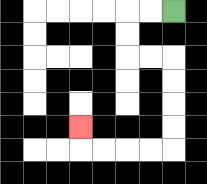{'start': '[7, 0]', 'end': '[3, 5]', 'path_directions': 'L,L,D,D,R,R,D,D,D,D,L,L,L,L,U', 'path_coordinates': '[[7, 0], [6, 0], [5, 0], [5, 1], [5, 2], [6, 2], [7, 2], [7, 3], [7, 4], [7, 5], [7, 6], [6, 6], [5, 6], [4, 6], [3, 6], [3, 5]]'}